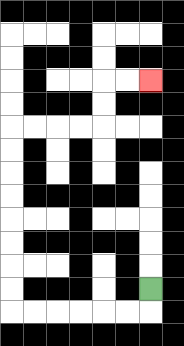{'start': '[6, 12]', 'end': '[6, 3]', 'path_directions': 'D,L,L,L,L,L,L,U,U,U,U,U,U,U,U,R,R,R,R,U,U,R,R', 'path_coordinates': '[[6, 12], [6, 13], [5, 13], [4, 13], [3, 13], [2, 13], [1, 13], [0, 13], [0, 12], [0, 11], [0, 10], [0, 9], [0, 8], [0, 7], [0, 6], [0, 5], [1, 5], [2, 5], [3, 5], [4, 5], [4, 4], [4, 3], [5, 3], [6, 3]]'}